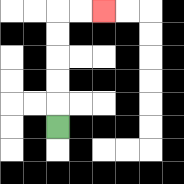{'start': '[2, 5]', 'end': '[4, 0]', 'path_directions': 'U,U,U,U,U,R,R', 'path_coordinates': '[[2, 5], [2, 4], [2, 3], [2, 2], [2, 1], [2, 0], [3, 0], [4, 0]]'}